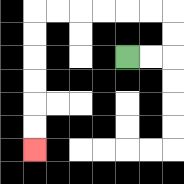{'start': '[5, 2]', 'end': '[1, 6]', 'path_directions': 'R,R,U,U,L,L,L,L,L,L,D,D,D,D,D,D', 'path_coordinates': '[[5, 2], [6, 2], [7, 2], [7, 1], [7, 0], [6, 0], [5, 0], [4, 0], [3, 0], [2, 0], [1, 0], [1, 1], [1, 2], [1, 3], [1, 4], [1, 5], [1, 6]]'}